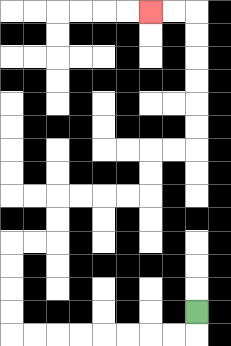{'start': '[8, 13]', 'end': '[6, 0]', 'path_directions': 'D,L,L,L,L,L,L,L,L,U,U,U,U,R,R,U,U,R,R,R,R,U,U,R,R,U,U,U,U,U,U,L,L', 'path_coordinates': '[[8, 13], [8, 14], [7, 14], [6, 14], [5, 14], [4, 14], [3, 14], [2, 14], [1, 14], [0, 14], [0, 13], [0, 12], [0, 11], [0, 10], [1, 10], [2, 10], [2, 9], [2, 8], [3, 8], [4, 8], [5, 8], [6, 8], [6, 7], [6, 6], [7, 6], [8, 6], [8, 5], [8, 4], [8, 3], [8, 2], [8, 1], [8, 0], [7, 0], [6, 0]]'}